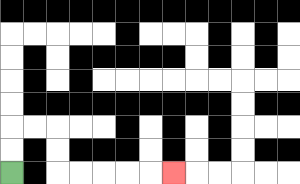{'start': '[0, 7]', 'end': '[7, 7]', 'path_directions': 'U,U,R,R,D,D,R,R,R,R,R', 'path_coordinates': '[[0, 7], [0, 6], [0, 5], [1, 5], [2, 5], [2, 6], [2, 7], [3, 7], [4, 7], [5, 7], [6, 7], [7, 7]]'}